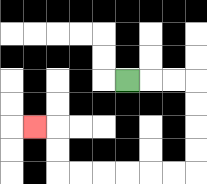{'start': '[5, 3]', 'end': '[1, 5]', 'path_directions': 'R,R,R,D,D,D,D,L,L,L,L,L,L,U,U,L', 'path_coordinates': '[[5, 3], [6, 3], [7, 3], [8, 3], [8, 4], [8, 5], [8, 6], [8, 7], [7, 7], [6, 7], [5, 7], [4, 7], [3, 7], [2, 7], [2, 6], [2, 5], [1, 5]]'}